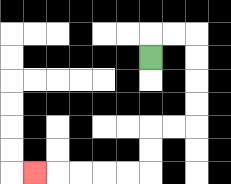{'start': '[6, 2]', 'end': '[1, 7]', 'path_directions': 'U,R,R,D,D,D,D,L,L,D,D,L,L,L,L,L', 'path_coordinates': '[[6, 2], [6, 1], [7, 1], [8, 1], [8, 2], [8, 3], [8, 4], [8, 5], [7, 5], [6, 5], [6, 6], [6, 7], [5, 7], [4, 7], [3, 7], [2, 7], [1, 7]]'}